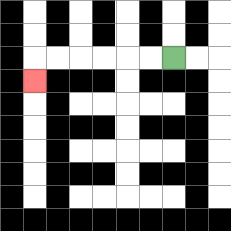{'start': '[7, 2]', 'end': '[1, 3]', 'path_directions': 'L,L,L,L,L,L,D', 'path_coordinates': '[[7, 2], [6, 2], [5, 2], [4, 2], [3, 2], [2, 2], [1, 2], [1, 3]]'}